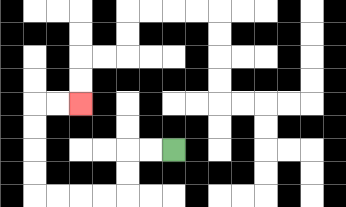{'start': '[7, 6]', 'end': '[3, 4]', 'path_directions': 'L,L,D,D,L,L,L,L,U,U,U,U,R,R', 'path_coordinates': '[[7, 6], [6, 6], [5, 6], [5, 7], [5, 8], [4, 8], [3, 8], [2, 8], [1, 8], [1, 7], [1, 6], [1, 5], [1, 4], [2, 4], [3, 4]]'}